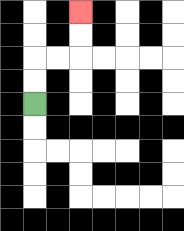{'start': '[1, 4]', 'end': '[3, 0]', 'path_directions': 'U,U,R,R,U,U', 'path_coordinates': '[[1, 4], [1, 3], [1, 2], [2, 2], [3, 2], [3, 1], [3, 0]]'}